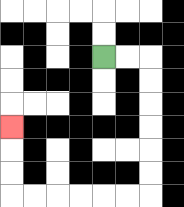{'start': '[4, 2]', 'end': '[0, 5]', 'path_directions': 'R,R,D,D,D,D,D,D,L,L,L,L,L,L,U,U,U', 'path_coordinates': '[[4, 2], [5, 2], [6, 2], [6, 3], [6, 4], [6, 5], [6, 6], [6, 7], [6, 8], [5, 8], [4, 8], [3, 8], [2, 8], [1, 8], [0, 8], [0, 7], [0, 6], [0, 5]]'}